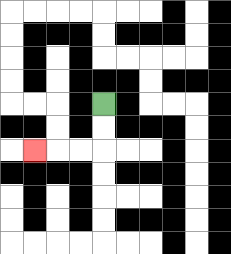{'start': '[4, 4]', 'end': '[1, 6]', 'path_directions': 'D,D,L,L,L', 'path_coordinates': '[[4, 4], [4, 5], [4, 6], [3, 6], [2, 6], [1, 6]]'}